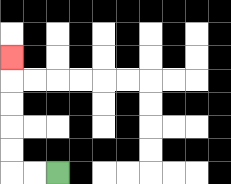{'start': '[2, 7]', 'end': '[0, 2]', 'path_directions': 'L,L,U,U,U,U,U', 'path_coordinates': '[[2, 7], [1, 7], [0, 7], [0, 6], [0, 5], [0, 4], [0, 3], [0, 2]]'}